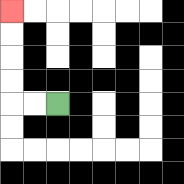{'start': '[2, 4]', 'end': '[0, 0]', 'path_directions': 'L,L,U,U,U,U', 'path_coordinates': '[[2, 4], [1, 4], [0, 4], [0, 3], [0, 2], [0, 1], [0, 0]]'}